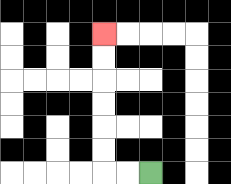{'start': '[6, 7]', 'end': '[4, 1]', 'path_directions': 'L,L,U,U,U,U,U,U', 'path_coordinates': '[[6, 7], [5, 7], [4, 7], [4, 6], [4, 5], [4, 4], [4, 3], [4, 2], [4, 1]]'}